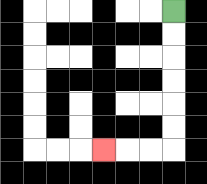{'start': '[7, 0]', 'end': '[4, 6]', 'path_directions': 'D,D,D,D,D,D,L,L,L', 'path_coordinates': '[[7, 0], [7, 1], [7, 2], [7, 3], [7, 4], [7, 5], [7, 6], [6, 6], [5, 6], [4, 6]]'}